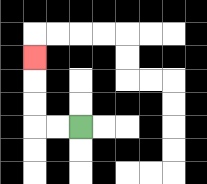{'start': '[3, 5]', 'end': '[1, 2]', 'path_directions': 'L,L,U,U,U', 'path_coordinates': '[[3, 5], [2, 5], [1, 5], [1, 4], [1, 3], [1, 2]]'}